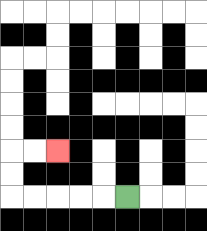{'start': '[5, 8]', 'end': '[2, 6]', 'path_directions': 'L,L,L,L,L,U,U,R,R', 'path_coordinates': '[[5, 8], [4, 8], [3, 8], [2, 8], [1, 8], [0, 8], [0, 7], [0, 6], [1, 6], [2, 6]]'}